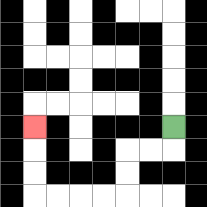{'start': '[7, 5]', 'end': '[1, 5]', 'path_directions': 'D,L,L,D,D,L,L,L,L,U,U,U', 'path_coordinates': '[[7, 5], [7, 6], [6, 6], [5, 6], [5, 7], [5, 8], [4, 8], [3, 8], [2, 8], [1, 8], [1, 7], [1, 6], [1, 5]]'}